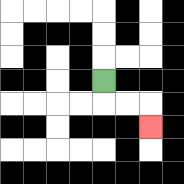{'start': '[4, 3]', 'end': '[6, 5]', 'path_directions': 'D,R,R,D', 'path_coordinates': '[[4, 3], [4, 4], [5, 4], [6, 4], [6, 5]]'}